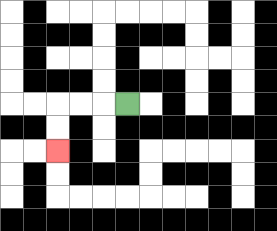{'start': '[5, 4]', 'end': '[2, 6]', 'path_directions': 'L,L,L,D,D', 'path_coordinates': '[[5, 4], [4, 4], [3, 4], [2, 4], [2, 5], [2, 6]]'}